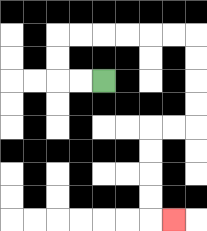{'start': '[4, 3]', 'end': '[7, 9]', 'path_directions': 'L,L,U,U,R,R,R,R,R,R,D,D,D,D,L,L,D,D,D,D,R', 'path_coordinates': '[[4, 3], [3, 3], [2, 3], [2, 2], [2, 1], [3, 1], [4, 1], [5, 1], [6, 1], [7, 1], [8, 1], [8, 2], [8, 3], [8, 4], [8, 5], [7, 5], [6, 5], [6, 6], [6, 7], [6, 8], [6, 9], [7, 9]]'}